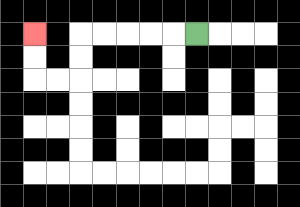{'start': '[8, 1]', 'end': '[1, 1]', 'path_directions': 'L,L,L,L,L,D,D,L,L,U,U', 'path_coordinates': '[[8, 1], [7, 1], [6, 1], [5, 1], [4, 1], [3, 1], [3, 2], [3, 3], [2, 3], [1, 3], [1, 2], [1, 1]]'}